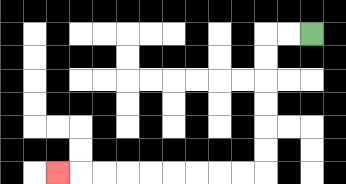{'start': '[13, 1]', 'end': '[2, 7]', 'path_directions': 'L,L,D,D,D,D,D,D,L,L,L,L,L,L,L,L,L', 'path_coordinates': '[[13, 1], [12, 1], [11, 1], [11, 2], [11, 3], [11, 4], [11, 5], [11, 6], [11, 7], [10, 7], [9, 7], [8, 7], [7, 7], [6, 7], [5, 7], [4, 7], [3, 7], [2, 7]]'}